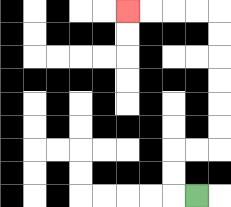{'start': '[8, 8]', 'end': '[5, 0]', 'path_directions': 'L,U,U,R,R,U,U,U,U,U,U,L,L,L,L', 'path_coordinates': '[[8, 8], [7, 8], [7, 7], [7, 6], [8, 6], [9, 6], [9, 5], [9, 4], [9, 3], [9, 2], [9, 1], [9, 0], [8, 0], [7, 0], [6, 0], [5, 0]]'}